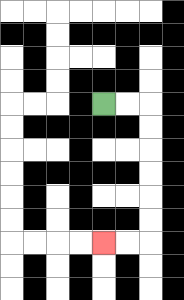{'start': '[4, 4]', 'end': '[4, 10]', 'path_directions': 'R,R,D,D,D,D,D,D,L,L', 'path_coordinates': '[[4, 4], [5, 4], [6, 4], [6, 5], [6, 6], [6, 7], [6, 8], [6, 9], [6, 10], [5, 10], [4, 10]]'}